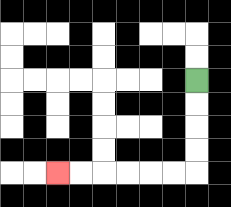{'start': '[8, 3]', 'end': '[2, 7]', 'path_directions': 'D,D,D,D,L,L,L,L,L,L', 'path_coordinates': '[[8, 3], [8, 4], [8, 5], [8, 6], [8, 7], [7, 7], [6, 7], [5, 7], [4, 7], [3, 7], [2, 7]]'}